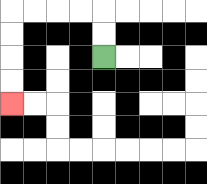{'start': '[4, 2]', 'end': '[0, 4]', 'path_directions': 'U,U,L,L,L,L,D,D,D,D', 'path_coordinates': '[[4, 2], [4, 1], [4, 0], [3, 0], [2, 0], [1, 0], [0, 0], [0, 1], [0, 2], [0, 3], [0, 4]]'}